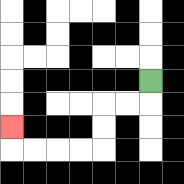{'start': '[6, 3]', 'end': '[0, 5]', 'path_directions': 'D,L,L,D,D,L,L,L,L,U', 'path_coordinates': '[[6, 3], [6, 4], [5, 4], [4, 4], [4, 5], [4, 6], [3, 6], [2, 6], [1, 6], [0, 6], [0, 5]]'}